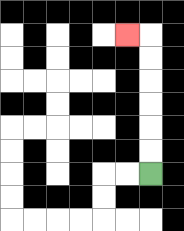{'start': '[6, 7]', 'end': '[5, 1]', 'path_directions': 'U,U,U,U,U,U,L', 'path_coordinates': '[[6, 7], [6, 6], [6, 5], [6, 4], [6, 3], [6, 2], [6, 1], [5, 1]]'}